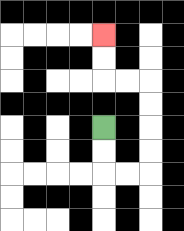{'start': '[4, 5]', 'end': '[4, 1]', 'path_directions': 'D,D,R,R,U,U,U,U,L,L,U,U', 'path_coordinates': '[[4, 5], [4, 6], [4, 7], [5, 7], [6, 7], [6, 6], [6, 5], [6, 4], [6, 3], [5, 3], [4, 3], [4, 2], [4, 1]]'}